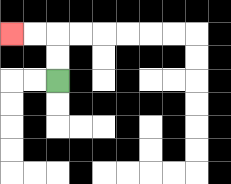{'start': '[2, 3]', 'end': '[0, 1]', 'path_directions': 'U,U,L,L', 'path_coordinates': '[[2, 3], [2, 2], [2, 1], [1, 1], [0, 1]]'}